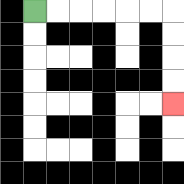{'start': '[1, 0]', 'end': '[7, 4]', 'path_directions': 'R,R,R,R,R,R,D,D,D,D', 'path_coordinates': '[[1, 0], [2, 0], [3, 0], [4, 0], [5, 0], [6, 0], [7, 0], [7, 1], [7, 2], [7, 3], [7, 4]]'}